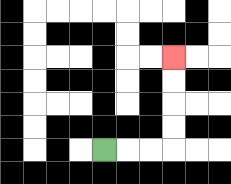{'start': '[4, 6]', 'end': '[7, 2]', 'path_directions': 'R,R,R,U,U,U,U', 'path_coordinates': '[[4, 6], [5, 6], [6, 6], [7, 6], [7, 5], [7, 4], [7, 3], [7, 2]]'}